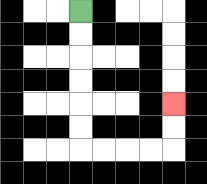{'start': '[3, 0]', 'end': '[7, 4]', 'path_directions': 'D,D,D,D,D,D,R,R,R,R,U,U', 'path_coordinates': '[[3, 0], [3, 1], [3, 2], [3, 3], [3, 4], [3, 5], [3, 6], [4, 6], [5, 6], [6, 6], [7, 6], [7, 5], [7, 4]]'}